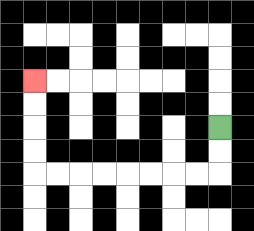{'start': '[9, 5]', 'end': '[1, 3]', 'path_directions': 'D,D,L,L,L,L,L,L,L,L,U,U,U,U', 'path_coordinates': '[[9, 5], [9, 6], [9, 7], [8, 7], [7, 7], [6, 7], [5, 7], [4, 7], [3, 7], [2, 7], [1, 7], [1, 6], [1, 5], [1, 4], [1, 3]]'}